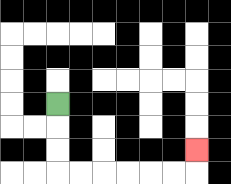{'start': '[2, 4]', 'end': '[8, 6]', 'path_directions': 'D,D,D,R,R,R,R,R,R,U', 'path_coordinates': '[[2, 4], [2, 5], [2, 6], [2, 7], [3, 7], [4, 7], [5, 7], [6, 7], [7, 7], [8, 7], [8, 6]]'}